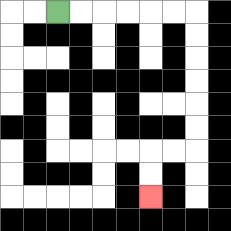{'start': '[2, 0]', 'end': '[6, 8]', 'path_directions': 'R,R,R,R,R,R,D,D,D,D,D,D,L,L,D,D', 'path_coordinates': '[[2, 0], [3, 0], [4, 0], [5, 0], [6, 0], [7, 0], [8, 0], [8, 1], [8, 2], [8, 3], [8, 4], [8, 5], [8, 6], [7, 6], [6, 6], [6, 7], [6, 8]]'}